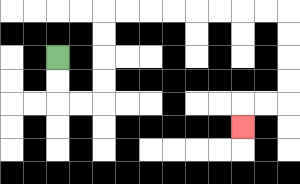{'start': '[2, 2]', 'end': '[10, 5]', 'path_directions': 'D,D,R,R,U,U,U,U,R,R,R,R,R,R,R,R,D,D,D,D,L,L,D', 'path_coordinates': '[[2, 2], [2, 3], [2, 4], [3, 4], [4, 4], [4, 3], [4, 2], [4, 1], [4, 0], [5, 0], [6, 0], [7, 0], [8, 0], [9, 0], [10, 0], [11, 0], [12, 0], [12, 1], [12, 2], [12, 3], [12, 4], [11, 4], [10, 4], [10, 5]]'}